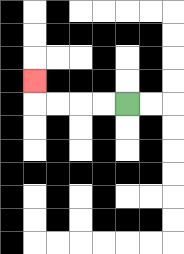{'start': '[5, 4]', 'end': '[1, 3]', 'path_directions': 'L,L,L,L,U', 'path_coordinates': '[[5, 4], [4, 4], [3, 4], [2, 4], [1, 4], [1, 3]]'}